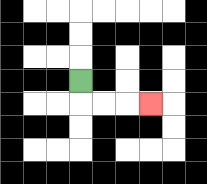{'start': '[3, 3]', 'end': '[6, 4]', 'path_directions': 'D,R,R,R', 'path_coordinates': '[[3, 3], [3, 4], [4, 4], [5, 4], [6, 4]]'}